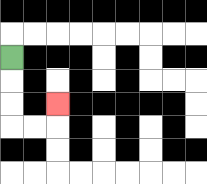{'start': '[0, 2]', 'end': '[2, 4]', 'path_directions': 'D,D,D,R,R,U', 'path_coordinates': '[[0, 2], [0, 3], [0, 4], [0, 5], [1, 5], [2, 5], [2, 4]]'}